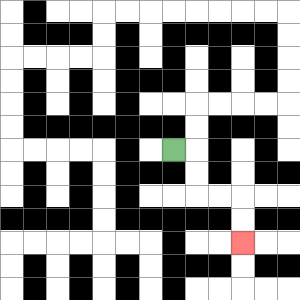{'start': '[7, 6]', 'end': '[10, 10]', 'path_directions': 'R,D,D,R,R,D,D', 'path_coordinates': '[[7, 6], [8, 6], [8, 7], [8, 8], [9, 8], [10, 8], [10, 9], [10, 10]]'}